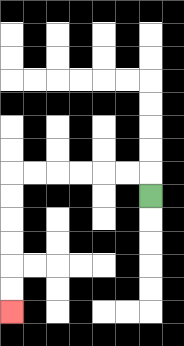{'start': '[6, 8]', 'end': '[0, 13]', 'path_directions': 'U,L,L,L,L,L,L,D,D,D,D,D,D', 'path_coordinates': '[[6, 8], [6, 7], [5, 7], [4, 7], [3, 7], [2, 7], [1, 7], [0, 7], [0, 8], [0, 9], [0, 10], [0, 11], [0, 12], [0, 13]]'}